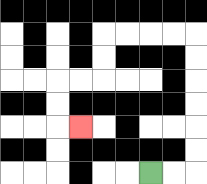{'start': '[6, 7]', 'end': '[3, 5]', 'path_directions': 'R,R,U,U,U,U,U,U,L,L,L,L,D,D,L,L,D,D,R', 'path_coordinates': '[[6, 7], [7, 7], [8, 7], [8, 6], [8, 5], [8, 4], [8, 3], [8, 2], [8, 1], [7, 1], [6, 1], [5, 1], [4, 1], [4, 2], [4, 3], [3, 3], [2, 3], [2, 4], [2, 5], [3, 5]]'}